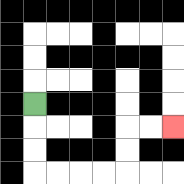{'start': '[1, 4]', 'end': '[7, 5]', 'path_directions': 'D,D,D,R,R,R,R,U,U,R,R', 'path_coordinates': '[[1, 4], [1, 5], [1, 6], [1, 7], [2, 7], [3, 7], [4, 7], [5, 7], [5, 6], [5, 5], [6, 5], [7, 5]]'}